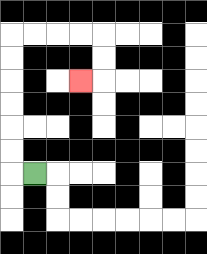{'start': '[1, 7]', 'end': '[3, 3]', 'path_directions': 'L,U,U,U,U,U,U,R,R,R,R,D,D,L', 'path_coordinates': '[[1, 7], [0, 7], [0, 6], [0, 5], [0, 4], [0, 3], [0, 2], [0, 1], [1, 1], [2, 1], [3, 1], [4, 1], [4, 2], [4, 3], [3, 3]]'}